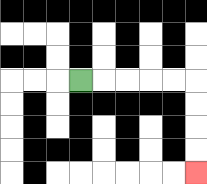{'start': '[3, 3]', 'end': '[8, 7]', 'path_directions': 'R,R,R,R,R,D,D,D,D', 'path_coordinates': '[[3, 3], [4, 3], [5, 3], [6, 3], [7, 3], [8, 3], [8, 4], [8, 5], [8, 6], [8, 7]]'}